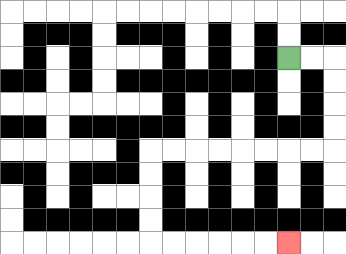{'start': '[12, 2]', 'end': '[12, 10]', 'path_directions': 'R,R,D,D,D,D,L,L,L,L,L,L,L,L,D,D,D,D,R,R,R,R,R,R', 'path_coordinates': '[[12, 2], [13, 2], [14, 2], [14, 3], [14, 4], [14, 5], [14, 6], [13, 6], [12, 6], [11, 6], [10, 6], [9, 6], [8, 6], [7, 6], [6, 6], [6, 7], [6, 8], [6, 9], [6, 10], [7, 10], [8, 10], [9, 10], [10, 10], [11, 10], [12, 10]]'}